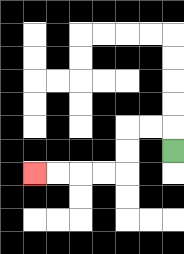{'start': '[7, 6]', 'end': '[1, 7]', 'path_directions': 'U,L,L,D,D,L,L,L,L', 'path_coordinates': '[[7, 6], [7, 5], [6, 5], [5, 5], [5, 6], [5, 7], [4, 7], [3, 7], [2, 7], [1, 7]]'}